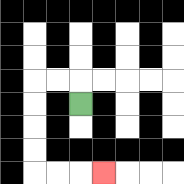{'start': '[3, 4]', 'end': '[4, 7]', 'path_directions': 'U,L,L,D,D,D,D,R,R,R', 'path_coordinates': '[[3, 4], [3, 3], [2, 3], [1, 3], [1, 4], [1, 5], [1, 6], [1, 7], [2, 7], [3, 7], [4, 7]]'}